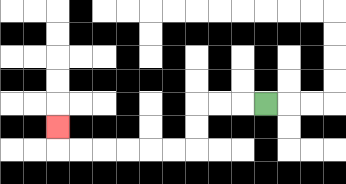{'start': '[11, 4]', 'end': '[2, 5]', 'path_directions': 'L,L,L,D,D,L,L,L,L,L,L,U', 'path_coordinates': '[[11, 4], [10, 4], [9, 4], [8, 4], [8, 5], [8, 6], [7, 6], [6, 6], [5, 6], [4, 6], [3, 6], [2, 6], [2, 5]]'}